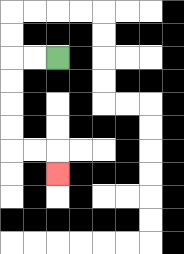{'start': '[2, 2]', 'end': '[2, 7]', 'path_directions': 'L,L,D,D,D,D,R,R,D', 'path_coordinates': '[[2, 2], [1, 2], [0, 2], [0, 3], [0, 4], [0, 5], [0, 6], [1, 6], [2, 6], [2, 7]]'}